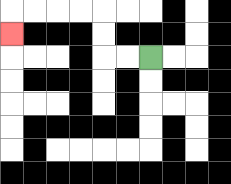{'start': '[6, 2]', 'end': '[0, 1]', 'path_directions': 'L,L,U,U,L,L,L,L,D', 'path_coordinates': '[[6, 2], [5, 2], [4, 2], [4, 1], [4, 0], [3, 0], [2, 0], [1, 0], [0, 0], [0, 1]]'}